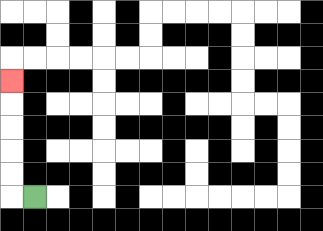{'start': '[1, 8]', 'end': '[0, 3]', 'path_directions': 'L,U,U,U,U,U', 'path_coordinates': '[[1, 8], [0, 8], [0, 7], [0, 6], [0, 5], [0, 4], [0, 3]]'}